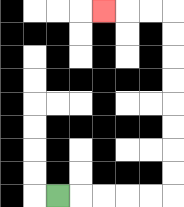{'start': '[2, 8]', 'end': '[4, 0]', 'path_directions': 'R,R,R,R,R,U,U,U,U,U,U,U,U,L,L,L', 'path_coordinates': '[[2, 8], [3, 8], [4, 8], [5, 8], [6, 8], [7, 8], [7, 7], [7, 6], [7, 5], [7, 4], [7, 3], [7, 2], [7, 1], [7, 0], [6, 0], [5, 0], [4, 0]]'}